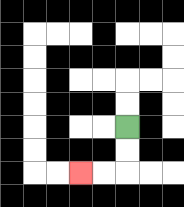{'start': '[5, 5]', 'end': '[3, 7]', 'path_directions': 'D,D,L,L', 'path_coordinates': '[[5, 5], [5, 6], [5, 7], [4, 7], [3, 7]]'}